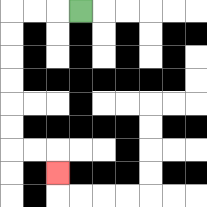{'start': '[3, 0]', 'end': '[2, 7]', 'path_directions': 'L,L,L,D,D,D,D,D,D,R,R,D', 'path_coordinates': '[[3, 0], [2, 0], [1, 0], [0, 0], [0, 1], [0, 2], [0, 3], [0, 4], [0, 5], [0, 6], [1, 6], [2, 6], [2, 7]]'}